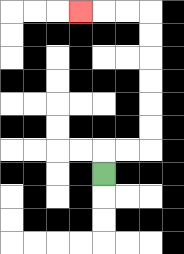{'start': '[4, 7]', 'end': '[3, 0]', 'path_directions': 'U,R,R,U,U,U,U,U,U,L,L,L', 'path_coordinates': '[[4, 7], [4, 6], [5, 6], [6, 6], [6, 5], [6, 4], [6, 3], [6, 2], [6, 1], [6, 0], [5, 0], [4, 0], [3, 0]]'}